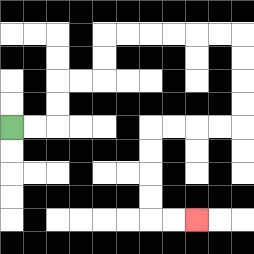{'start': '[0, 5]', 'end': '[8, 9]', 'path_directions': 'R,R,U,U,R,R,U,U,R,R,R,R,R,R,D,D,D,D,L,L,L,L,D,D,D,D,R,R', 'path_coordinates': '[[0, 5], [1, 5], [2, 5], [2, 4], [2, 3], [3, 3], [4, 3], [4, 2], [4, 1], [5, 1], [6, 1], [7, 1], [8, 1], [9, 1], [10, 1], [10, 2], [10, 3], [10, 4], [10, 5], [9, 5], [8, 5], [7, 5], [6, 5], [6, 6], [6, 7], [6, 8], [6, 9], [7, 9], [8, 9]]'}